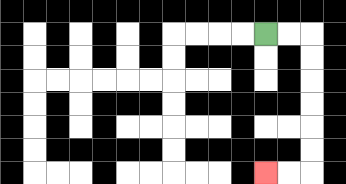{'start': '[11, 1]', 'end': '[11, 7]', 'path_directions': 'R,R,D,D,D,D,D,D,L,L', 'path_coordinates': '[[11, 1], [12, 1], [13, 1], [13, 2], [13, 3], [13, 4], [13, 5], [13, 6], [13, 7], [12, 7], [11, 7]]'}